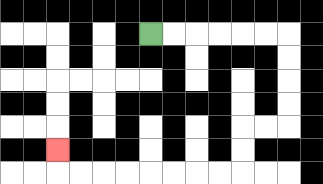{'start': '[6, 1]', 'end': '[2, 6]', 'path_directions': 'R,R,R,R,R,R,D,D,D,D,L,L,D,D,L,L,L,L,L,L,L,L,U', 'path_coordinates': '[[6, 1], [7, 1], [8, 1], [9, 1], [10, 1], [11, 1], [12, 1], [12, 2], [12, 3], [12, 4], [12, 5], [11, 5], [10, 5], [10, 6], [10, 7], [9, 7], [8, 7], [7, 7], [6, 7], [5, 7], [4, 7], [3, 7], [2, 7], [2, 6]]'}